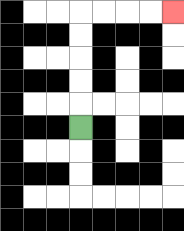{'start': '[3, 5]', 'end': '[7, 0]', 'path_directions': 'U,U,U,U,U,R,R,R,R', 'path_coordinates': '[[3, 5], [3, 4], [3, 3], [3, 2], [3, 1], [3, 0], [4, 0], [5, 0], [6, 0], [7, 0]]'}